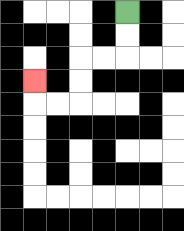{'start': '[5, 0]', 'end': '[1, 3]', 'path_directions': 'D,D,L,L,D,D,L,L,U', 'path_coordinates': '[[5, 0], [5, 1], [5, 2], [4, 2], [3, 2], [3, 3], [3, 4], [2, 4], [1, 4], [1, 3]]'}